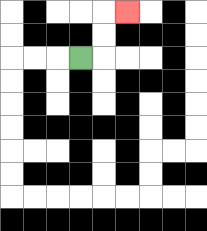{'start': '[3, 2]', 'end': '[5, 0]', 'path_directions': 'R,U,U,R', 'path_coordinates': '[[3, 2], [4, 2], [4, 1], [4, 0], [5, 0]]'}